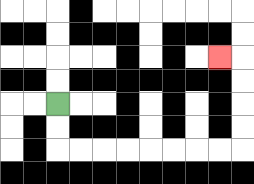{'start': '[2, 4]', 'end': '[9, 2]', 'path_directions': 'D,D,R,R,R,R,R,R,R,R,U,U,U,U,L', 'path_coordinates': '[[2, 4], [2, 5], [2, 6], [3, 6], [4, 6], [5, 6], [6, 6], [7, 6], [8, 6], [9, 6], [10, 6], [10, 5], [10, 4], [10, 3], [10, 2], [9, 2]]'}